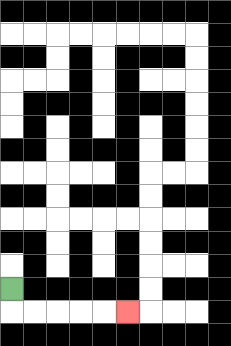{'start': '[0, 12]', 'end': '[5, 13]', 'path_directions': 'D,R,R,R,R,R', 'path_coordinates': '[[0, 12], [0, 13], [1, 13], [2, 13], [3, 13], [4, 13], [5, 13]]'}